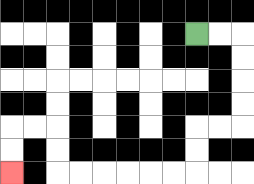{'start': '[8, 1]', 'end': '[0, 7]', 'path_directions': 'R,R,D,D,D,D,L,L,D,D,L,L,L,L,L,L,U,U,L,L,D,D', 'path_coordinates': '[[8, 1], [9, 1], [10, 1], [10, 2], [10, 3], [10, 4], [10, 5], [9, 5], [8, 5], [8, 6], [8, 7], [7, 7], [6, 7], [5, 7], [4, 7], [3, 7], [2, 7], [2, 6], [2, 5], [1, 5], [0, 5], [0, 6], [0, 7]]'}